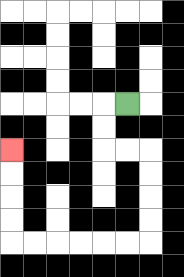{'start': '[5, 4]', 'end': '[0, 6]', 'path_directions': 'L,D,D,R,R,D,D,D,D,L,L,L,L,L,L,U,U,U,U', 'path_coordinates': '[[5, 4], [4, 4], [4, 5], [4, 6], [5, 6], [6, 6], [6, 7], [6, 8], [6, 9], [6, 10], [5, 10], [4, 10], [3, 10], [2, 10], [1, 10], [0, 10], [0, 9], [0, 8], [0, 7], [0, 6]]'}